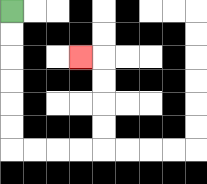{'start': '[0, 0]', 'end': '[3, 2]', 'path_directions': 'D,D,D,D,D,D,R,R,R,R,U,U,U,U,L', 'path_coordinates': '[[0, 0], [0, 1], [0, 2], [0, 3], [0, 4], [0, 5], [0, 6], [1, 6], [2, 6], [3, 6], [4, 6], [4, 5], [4, 4], [4, 3], [4, 2], [3, 2]]'}